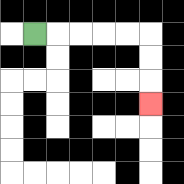{'start': '[1, 1]', 'end': '[6, 4]', 'path_directions': 'R,R,R,R,R,D,D,D', 'path_coordinates': '[[1, 1], [2, 1], [3, 1], [4, 1], [5, 1], [6, 1], [6, 2], [6, 3], [6, 4]]'}